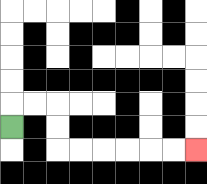{'start': '[0, 5]', 'end': '[8, 6]', 'path_directions': 'U,R,R,D,D,R,R,R,R,R,R', 'path_coordinates': '[[0, 5], [0, 4], [1, 4], [2, 4], [2, 5], [2, 6], [3, 6], [4, 6], [5, 6], [6, 6], [7, 6], [8, 6]]'}